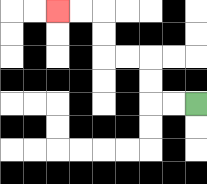{'start': '[8, 4]', 'end': '[2, 0]', 'path_directions': 'L,L,U,U,L,L,U,U,L,L', 'path_coordinates': '[[8, 4], [7, 4], [6, 4], [6, 3], [6, 2], [5, 2], [4, 2], [4, 1], [4, 0], [3, 0], [2, 0]]'}